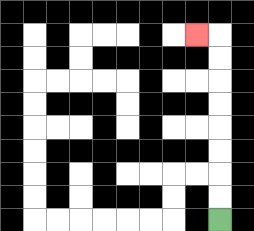{'start': '[9, 9]', 'end': '[8, 1]', 'path_directions': 'U,U,U,U,U,U,U,U,L', 'path_coordinates': '[[9, 9], [9, 8], [9, 7], [9, 6], [9, 5], [9, 4], [9, 3], [9, 2], [9, 1], [8, 1]]'}